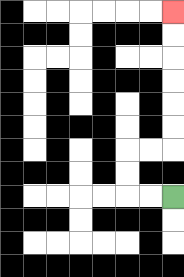{'start': '[7, 8]', 'end': '[7, 0]', 'path_directions': 'L,L,U,U,R,R,U,U,U,U,U,U', 'path_coordinates': '[[7, 8], [6, 8], [5, 8], [5, 7], [5, 6], [6, 6], [7, 6], [7, 5], [7, 4], [7, 3], [7, 2], [7, 1], [7, 0]]'}